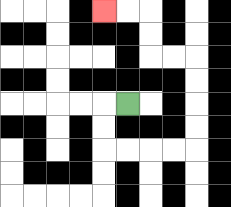{'start': '[5, 4]', 'end': '[4, 0]', 'path_directions': 'L,D,D,R,R,R,R,U,U,U,U,L,L,U,U,L,L', 'path_coordinates': '[[5, 4], [4, 4], [4, 5], [4, 6], [5, 6], [6, 6], [7, 6], [8, 6], [8, 5], [8, 4], [8, 3], [8, 2], [7, 2], [6, 2], [6, 1], [6, 0], [5, 0], [4, 0]]'}